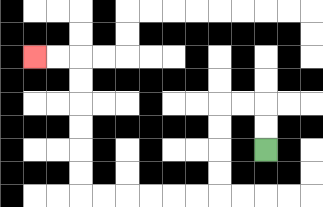{'start': '[11, 6]', 'end': '[1, 2]', 'path_directions': 'U,U,L,L,D,D,D,D,L,L,L,L,L,L,U,U,U,U,U,U,L,L', 'path_coordinates': '[[11, 6], [11, 5], [11, 4], [10, 4], [9, 4], [9, 5], [9, 6], [9, 7], [9, 8], [8, 8], [7, 8], [6, 8], [5, 8], [4, 8], [3, 8], [3, 7], [3, 6], [3, 5], [3, 4], [3, 3], [3, 2], [2, 2], [1, 2]]'}